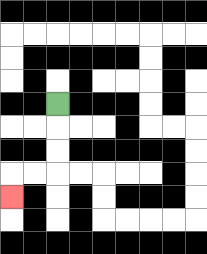{'start': '[2, 4]', 'end': '[0, 8]', 'path_directions': 'D,D,D,L,L,D', 'path_coordinates': '[[2, 4], [2, 5], [2, 6], [2, 7], [1, 7], [0, 7], [0, 8]]'}